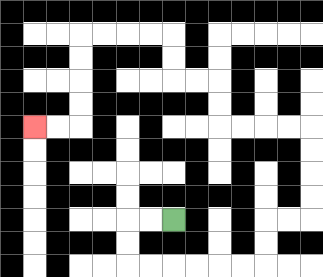{'start': '[7, 9]', 'end': '[1, 5]', 'path_directions': 'L,L,D,D,R,R,R,R,R,R,U,U,R,R,U,U,U,U,L,L,L,L,U,U,L,L,U,U,L,L,L,L,D,D,D,D,L,L', 'path_coordinates': '[[7, 9], [6, 9], [5, 9], [5, 10], [5, 11], [6, 11], [7, 11], [8, 11], [9, 11], [10, 11], [11, 11], [11, 10], [11, 9], [12, 9], [13, 9], [13, 8], [13, 7], [13, 6], [13, 5], [12, 5], [11, 5], [10, 5], [9, 5], [9, 4], [9, 3], [8, 3], [7, 3], [7, 2], [7, 1], [6, 1], [5, 1], [4, 1], [3, 1], [3, 2], [3, 3], [3, 4], [3, 5], [2, 5], [1, 5]]'}